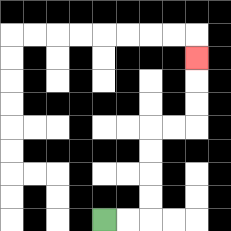{'start': '[4, 9]', 'end': '[8, 2]', 'path_directions': 'R,R,U,U,U,U,R,R,U,U,U', 'path_coordinates': '[[4, 9], [5, 9], [6, 9], [6, 8], [6, 7], [6, 6], [6, 5], [7, 5], [8, 5], [8, 4], [8, 3], [8, 2]]'}